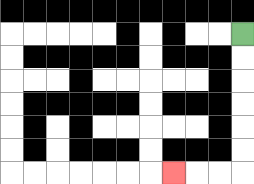{'start': '[10, 1]', 'end': '[7, 7]', 'path_directions': 'D,D,D,D,D,D,L,L,L', 'path_coordinates': '[[10, 1], [10, 2], [10, 3], [10, 4], [10, 5], [10, 6], [10, 7], [9, 7], [8, 7], [7, 7]]'}